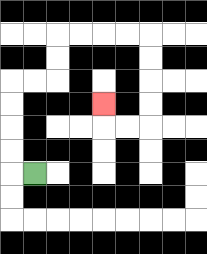{'start': '[1, 7]', 'end': '[4, 4]', 'path_directions': 'L,U,U,U,U,R,R,U,U,R,R,R,R,D,D,D,D,L,L,U', 'path_coordinates': '[[1, 7], [0, 7], [0, 6], [0, 5], [0, 4], [0, 3], [1, 3], [2, 3], [2, 2], [2, 1], [3, 1], [4, 1], [5, 1], [6, 1], [6, 2], [6, 3], [6, 4], [6, 5], [5, 5], [4, 5], [4, 4]]'}